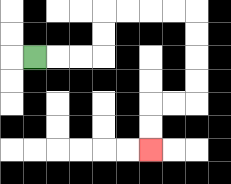{'start': '[1, 2]', 'end': '[6, 6]', 'path_directions': 'R,R,R,U,U,R,R,R,R,D,D,D,D,L,L,D,D', 'path_coordinates': '[[1, 2], [2, 2], [3, 2], [4, 2], [4, 1], [4, 0], [5, 0], [6, 0], [7, 0], [8, 0], [8, 1], [8, 2], [8, 3], [8, 4], [7, 4], [6, 4], [6, 5], [6, 6]]'}